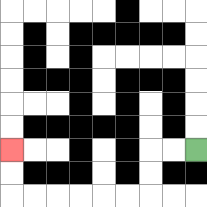{'start': '[8, 6]', 'end': '[0, 6]', 'path_directions': 'L,L,D,D,L,L,L,L,L,L,U,U', 'path_coordinates': '[[8, 6], [7, 6], [6, 6], [6, 7], [6, 8], [5, 8], [4, 8], [3, 8], [2, 8], [1, 8], [0, 8], [0, 7], [0, 6]]'}